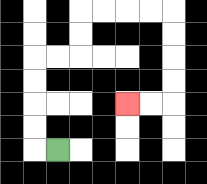{'start': '[2, 6]', 'end': '[5, 4]', 'path_directions': 'L,U,U,U,U,R,R,U,U,R,R,R,R,D,D,D,D,L,L', 'path_coordinates': '[[2, 6], [1, 6], [1, 5], [1, 4], [1, 3], [1, 2], [2, 2], [3, 2], [3, 1], [3, 0], [4, 0], [5, 0], [6, 0], [7, 0], [7, 1], [7, 2], [7, 3], [7, 4], [6, 4], [5, 4]]'}